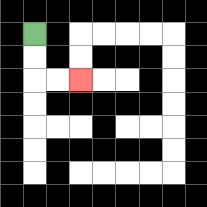{'start': '[1, 1]', 'end': '[3, 3]', 'path_directions': 'D,D,R,R', 'path_coordinates': '[[1, 1], [1, 2], [1, 3], [2, 3], [3, 3]]'}